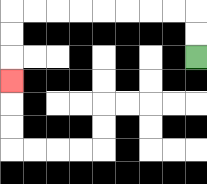{'start': '[8, 2]', 'end': '[0, 3]', 'path_directions': 'U,U,L,L,L,L,L,L,L,L,D,D,D', 'path_coordinates': '[[8, 2], [8, 1], [8, 0], [7, 0], [6, 0], [5, 0], [4, 0], [3, 0], [2, 0], [1, 0], [0, 0], [0, 1], [0, 2], [0, 3]]'}